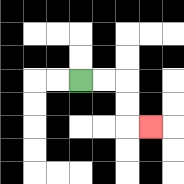{'start': '[3, 3]', 'end': '[6, 5]', 'path_directions': 'R,R,D,D,R', 'path_coordinates': '[[3, 3], [4, 3], [5, 3], [5, 4], [5, 5], [6, 5]]'}